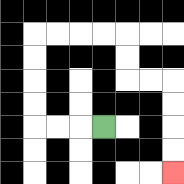{'start': '[4, 5]', 'end': '[7, 7]', 'path_directions': 'L,L,L,U,U,U,U,R,R,R,R,D,D,R,R,D,D,D,D', 'path_coordinates': '[[4, 5], [3, 5], [2, 5], [1, 5], [1, 4], [1, 3], [1, 2], [1, 1], [2, 1], [3, 1], [4, 1], [5, 1], [5, 2], [5, 3], [6, 3], [7, 3], [7, 4], [7, 5], [7, 6], [7, 7]]'}